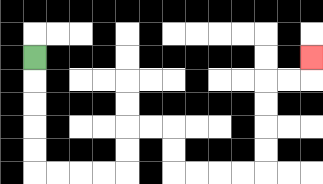{'start': '[1, 2]', 'end': '[13, 2]', 'path_directions': 'D,D,D,D,D,R,R,R,R,U,U,R,R,D,D,R,R,R,R,U,U,U,U,R,R,U', 'path_coordinates': '[[1, 2], [1, 3], [1, 4], [1, 5], [1, 6], [1, 7], [2, 7], [3, 7], [4, 7], [5, 7], [5, 6], [5, 5], [6, 5], [7, 5], [7, 6], [7, 7], [8, 7], [9, 7], [10, 7], [11, 7], [11, 6], [11, 5], [11, 4], [11, 3], [12, 3], [13, 3], [13, 2]]'}